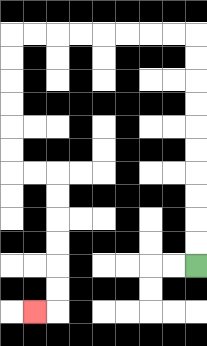{'start': '[8, 11]', 'end': '[1, 13]', 'path_directions': 'U,U,U,U,U,U,U,U,U,U,L,L,L,L,L,L,L,L,D,D,D,D,D,D,R,R,D,D,D,D,D,D,L', 'path_coordinates': '[[8, 11], [8, 10], [8, 9], [8, 8], [8, 7], [8, 6], [8, 5], [8, 4], [8, 3], [8, 2], [8, 1], [7, 1], [6, 1], [5, 1], [4, 1], [3, 1], [2, 1], [1, 1], [0, 1], [0, 2], [0, 3], [0, 4], [0, 5], [0, 6], [0, 7], [1, 7], [2, 7], [2, 8], [2, 9], [2, 10], [2, 11], [2, 12], [2, 13], [1, 13]]'}